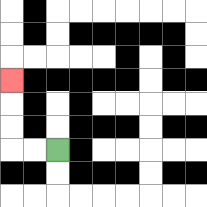{'start': '[2, 6]', 'end': '[0, 3]', 'path_directions': 'L,L,U,U,U', 'path_coordinates': '[[2, 6], [1, 6], [0, 6], [0, 5], [0, 4], [0, 3]]'}